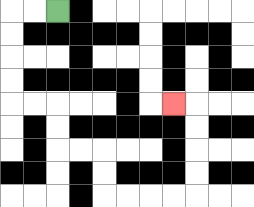{'start': '[2, 0]', 'end': '[7, 4]', 'path_directions': 'L,L,D,D,D,D,R,R,D,D,R,R,D,D,R,R,R,R,U,U,U,U,L', 'path_coordinates': '[[2, 0], [1, 0], [0, 0], [0, 1], [0, 2], [0, 3], [0, 4], [1, 4], [2, 4], [2, 5], [2, 6], [3, 6], [4, 6], [4, 7], [4, 8], [5, 8], [6, 8], [7, 8], [8, 8], [8, 7], [8, 6], [8, 5], [8, 4], [7, 4]]'}